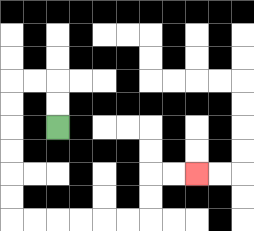{'start': '[2, 5]', 'end': '[8, 7]', 'path_directions': 'U,U,L,L,D,D,D,D,D,D,R,R,R,R,R,R,U,U,R,R', 'path_coordinates': '[[2, 5], [2, 4], [2, 3], [1, 3], [0, 3], [0, 4], [0, 5], [0, 6], [0, 7], [0, 8], [0, 9], [1, 9], [2, 9], [3, 9], [4, 9], [5, 9], [6, 9], [6, 8], [6, 7], [7, 7], [8, 7]]'}